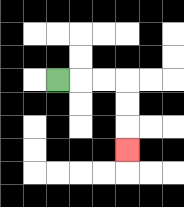{'start': '[2, 3]', 'end': '[5, 6]', 'path_directions': 'R,R,R,D,D,D', 'path_coordinates': '[[2, 3], [3, 3], [4, 3], [5, 3], [5, 4], [5, 5], [5, 6]]'}